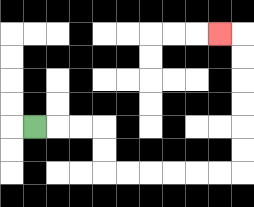{'start': '[1, 5]', 'end': '[9, 1]', 'path_directions': 'R,R,R,D,D,R,R,R,R,R,R,U,U,U,U,U,U,L', 'path_coordinates': '[[1, 5], [2, 5], [3, 5], [4, 5], [4, 6], [4, 7], [5, 7], [6, 7], [7, 7], [8, 7], [9, 7], [10, 7], [10, 6], [10, 5], [10, 4], [10, 3], [10, 2], [10, 1], [9, 1]]'}